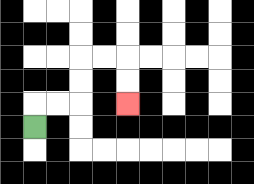{'start': '[1, 5]', 'end': '[5, 4]', 'path_directions': 'U,R,R,U,U,R,R,D,D', 'path_coordinates': '[[1, 5], [1, 4], [2, 4], [3, 4], [3, 3], [3, 2], [4, 2], [5, 2], [5, 3], [5, 4]]'}